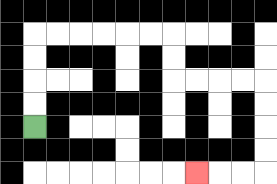{'start': '[1, 5]', 'end': '[8, 7]', 'path_directions': 'U,U,U,U,R,R,R,R,R,R,D,D,R,R,R,R,D,D,D,D,L,L,L', 'path_coordinates': '[[1, 5], [1, 4], [1, 3], [1, 2], [1, 1], [2, 1], [3, 1], [4, 1], [5, 1], [6, 1], [7, 1], [7, 2], [7, 3], [8, 3], [9, 3], [10, 3], [11, 3], [11, 4], [11, 5], [11, 6], [11, 7], [10, 7], [9, 7], [8, 7]]'}